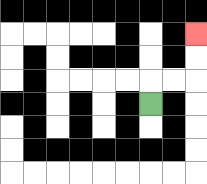{'start': '[6, 4]', 'end': '[8, 1]', 'path_directions': 'U,R,R,U,U', 'path_coordinates': '[[6, 4], [6, 3], [7, 3], [8, 3], [8, 2], [8, 1]]'}